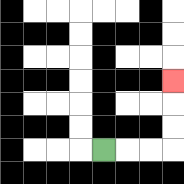{'start': '[4, 6]', 'end': '[7, 3]', 'path_directions': 'R,R,R,U,U,U', 'path_coordinates': '[[4, 6], [5, 6], [6, 6], [7, 6], [7, 5], [7, 4], [7, 3]]'}